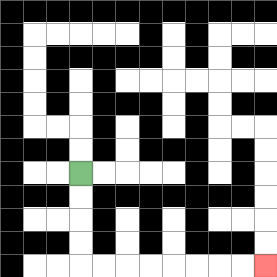{'start': '[3, 7]', 'end': '[11, 11]', 'path_directions': 'D,D,D,D,R,R,R,R,R,R,R,R', 'path_coordinates': '[[3, 7], [3, 8], [3, 9], [3, 10], [3, 11], [4, 11], [5, 11], [6, 11], [7, 11], [8, 11], [9, 11], [10, 11], [11, 11]]'}